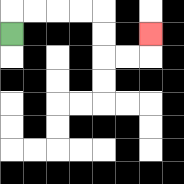{'start': '[0, 1]', 'end': '[6, 1]', 'path_directions': 'U,R,R,R,R,D,D,R,R,U', 'path_coordinates': '[[0, 1], [0, 0], [1, 0], [2, 0], [3, 0], [4, 0], [4, 1], [4, 2], [5, 2], [6, 2], [6, 1]]'}